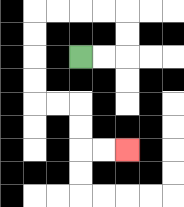{'start': '[3, 2]', 'end': '[5, 6]', 'path_directions': 'R,R,U,U,L,L,L,L,D,D,D,D,R,R,D,D,R,R', 'path_coordinates': '[[3, 2], [4, 2], [5, 2], [5, 1], [5, 0], [4, 0], [3, 0], [2, 0], [1, 0], [1, 1], [1, 2], [1, 3], [1, 4], [2, 4], [3, 4], [3, 5], [3, 6], [4, 6], [5, 6]]'}